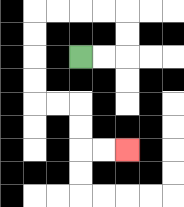{'start': '[3, 2]', 'end': '[5, 6]', 'path_directions': 'R,R,U,U,L,L,L,L,D,D,D,D,R,R,D,D,R,R', 'path_coordinates': '[[3, 2], [4, 2], [5, 2], [5, 1], [5, 0], [4, 0], [3, 0], [2, 0], [1, 0], [1, 1], [1, 2], [1, 3], [1, 4], [2, 4], [3, 4], [3, 5], [3, 6], [4, 6], [5, 6]]'}